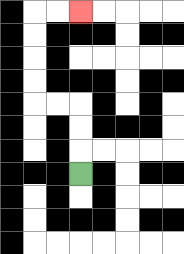{'start': '[3, 7]', 'end': '[3, 0]', 'path_directions': 'U,U,U,L,L,U,U,U,U,R,R', 'path_coordinates': '[[3, 7], [3, 6], [3, 5], [3, 4], [2, 4], [1, 4], [1, 3], [1, 2], [1, 1], [1, 0], [2, 0], [3, 0]]'}